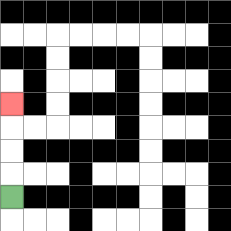{'start': '[0, 8]', 'end': '[0, 4]', 'path_directions': 'U,U,U,U', 'path_coordinates': '[[0, 8], [0, 7], [0, 6], [0, 5], [0, 4]]'}